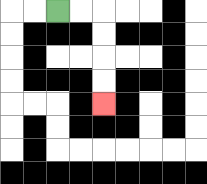{'start': '[2, 0]', 'end': '[4, 4]', 'path_directions': 'R,R,D,D,D,D', 'path_coordinates': '[[2, 0], [3, 0], [4, 0], [4, 1], [4, 2], [4, 3], [4, 4]]'}